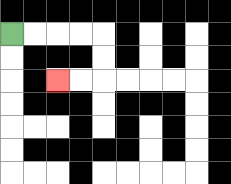{'start': '[0, 1]', 'end': '[2, 3]', 'path_directions': 'R,R,R,R,D,D,L,L', 'path_coordinates': '[[0, 1], [1, 1], [2, 1], [3, 1], [4, 1], [4, 2], [4, 3], [3, 3], [2, 3]]'}